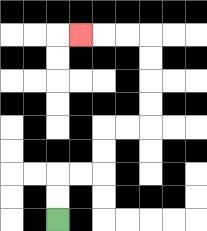{'start': '[2, 9]', 'end': '[3, 1]', 'path_directions': 'U,U,R,R,U,U,R,R,U,U,U,U,L,L,L', 'path_coordinates': '[[2, 9], [2, 8], [2, 7], [3, 7], [4, 7], [4, 6], [4, 5], [5, 5], [6, 5], [6, 4], [6, 3], [6, 2], [6, 1], [5, 1], [4, 1], [3, 1]]'}